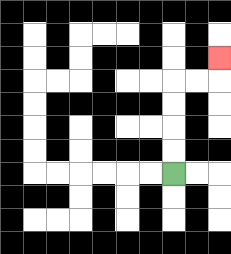{'start': '[7, 7]', 'end': '[9, 2]', 'path_directions': 'U,U,U,U,R,R,U', 'path_coordinates': '[[7, 7], [7, 6], [7, 5], [7, 4], [7, 3], [8, 3], [9, 3], [9, 2]]'}